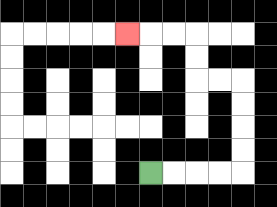{'start': '[6, 7]', 'end': '[5, 1]', 'path_directions': 'R,R,R,R,U,U,U,U,L,L,U,U,L,L,L', 'path_coordinates': '[[6, 7], [7, 7], [8, 7], [9, 7], [10, 7], [10, 6], [10, 5], [10, 4], [10, 3], [9, 3], [8, 3], [8, 2], [8, 1], [7, 1], [6, 1], [5, 1]]'}